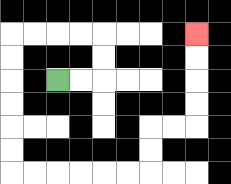{'start': '[2, 3]', 'end': '[8, 1]', 'path_directions': 'R,R,U,U,L,L,L,L,D,D,D,D,D,D,R,R,R,R,R,R,U,U,R,R,U,U,U,U', 'path_coordinates': '[[2, 3], [3, 3], [4, 3], [4, 2], [4, 1], [3, 1], [2, 1], [1, 1], [0, 1], [0, 2], [0, 3], [0, 4], [0, 5], [0, 6], [0, 7], [1, 7], [2, 7], [3, 7], [4, 7], [5, 7], [6, 7], [6, 6], [6, 5], [7, 5], [8, 5], [8, 4], [8, 3], [8, 2], [8, 1]]'}